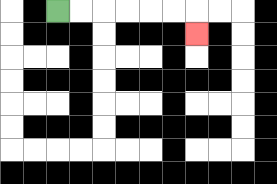{'start': '[2, 0]', 'end': '[8, 1]', 'path_directions': 'R,R,R,R,R,R,D', 'path_coordinates': '[[2, 0], [3, 0], [4, 0], [5, 0], [6, 0], [7, 0], [8, 0], [8, 1]]'}